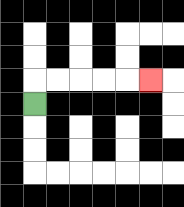{'start': '[1, 4]', 'end': '[6, 3]', 'path_directions': 'U,R,R,R,R,R', 'path_coordinates': '[[1, 4], [1, 3], [2, 3], [3, 3], [4, 3], [5, 3], [6, 3]]'}